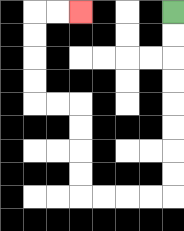{'start': '[7, 0]', 'end': '[3, 0]', 'path_directions': 'D,D,D,D,D,D,D,D,L,L,L,L,U,U,U,U,L,L,U,U,U,U,R,R', 'path_coordinates': '[[7, 0], [7, 1], [7, 2], [7, 3], [7, 4], [7, 5], [7, 6], [7, 7], [7, 8], [6, 8], [5, 8], [4, 8], [3, 8], [3, 7], [3, 6], [3, 5], [3, 4], [2, 4], [1, 4], [1, 3], [1, 2], [1, 1], [1, 0], [2, 0], [3, 0]]'}